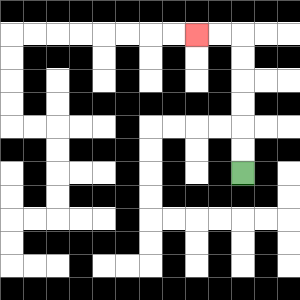{'start': '[10, 7]', 'end': '[8, 1]', 'path_directions': 'U,U,U,U,U,U,L,L', 'path_coordinates': '[[10, 7], [10, 6], [10, 5], [10, 4], [10, 3], [10, 2], [10, 1], [9, 1], [8, 1]]'}